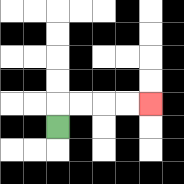{'start': '[2, 5]', 'end': '[6, 4]', 'path_directions': 'U,R,R,R,R', 'path_coordinates': '[[2, 5], [2, 4], [3, 4], [4, 4], [5, 4], [6, 4]]'}